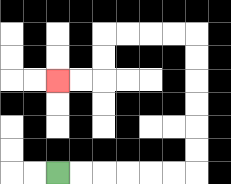{'start': '[2, 7]', 'end': '[2, 3]', 'path_directions': 'R,R,R,R,R,R,U,U,U,U,U,U,L,L,L,L,D,D,L,L', 'path_coordinates': '[[2, 7], [3, 7], [4, 7], [5, 7], [6, 7], [7, 7], [8, 7], [8, 6], [8, 5], [8, 4], [8, 3], [8, 2], [8, 1], [7, 1], [6, 1], [5, 1], [4, 1], [4, 2], [4, 3], [3, 3], [2, 3]]'}